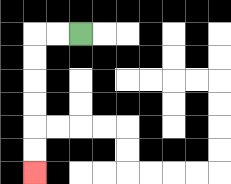{'start': '[3, 1]', 'end': '[1, 7]', 'path_directions': 'L,L,D,D,D,D,D,D', 'path_coordinates': '[[3, 1], [2, 1], [1, 1], [1, 2], [1, 3], [1, 4], [1, 5], [1, 6], [1, 7]]'}